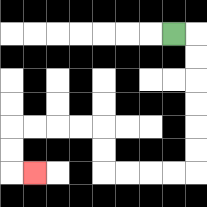{'start': '[7, 1]', 'end': '[1, 7]', 'path_directions': 'R,D,D,D,D,D,D,L,L,L,L,U,U,L,L,L,L,D,D,R', 'path_coordinates': '[[7, 1], [8, 1], [8, 2], [8, 3], [8, 4], [8, 5], [8, 6], [8, 7], [7, 7], [6, 7], [5, 7], [4, 7], [4, 6], [4, 5], [3, 5], [2, 5], [1, 5], [0, 5], [0, 6], [0, 7], [1, 7]]'}